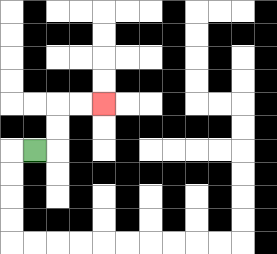{'start': '[1, 6]', 'end': '[4, 4]', 'path_directions': 'R,U,U,R,R', 'path_coordinates': '[[1, 6], [2, 6], [2, 5], [2, 4], [3, 4], [4, 4]]'}